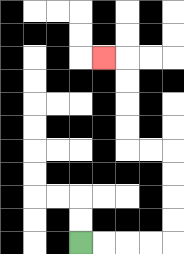{'start': '[3, 10]', 'end': '[4, 2]', 'path_directions': 'R,R,R,R,U,U,U,U,L,L,U,U,U,U,L', 'path_coordinates': '[[3, 10], [4, 10], [5, 10], [6, 10], [7, 10], [7, 9], [7, 8], [7, 7], [7, 6], [6, 6], [5, 6], [5, 5], [5, 4], [5, 3], [5, 2], [4, 2]]'}